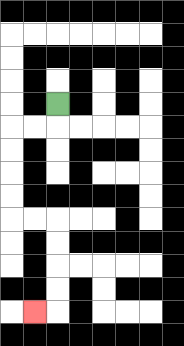{'start': '[2, 4]', 'end': '[1, 13]', 'path_directions': 'D,L,L,D,D,D,D,R,R,D,D,D,D,L', 'path_coordinates': '[[2, 4], [2, 5], [1, 5], [0, 5], [0, 6], [0, 7], [0, 8], [0, 9], [1, 9], [2, 9], [2, 10], [2, 11], [2, 12], [2, 13], [1, 13]]'}